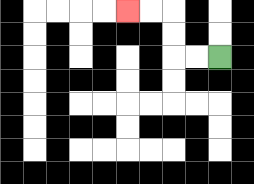{'start': '[9, 2]', 'end': '[5, 0]', 'path_directions': 'L,L,U,U,L,L', 'path_coordinates': '[[9, 2], [8, 2], [7, 2], [7, 1], [7, 0], [6, 0], [5, 0]]'}